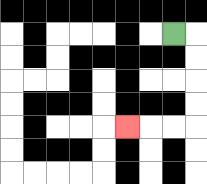{'start': '[7, 1]', 'end': '[5, 5]', 'path_directions': 'R,D,D,D,D,L,L,L', 'path_coordinates': '[[7, 1], [8, 1], [8, 2], [8, 3], [8, 4], [8, 5], [7, 5], [6, 5], [5, 5]]'}